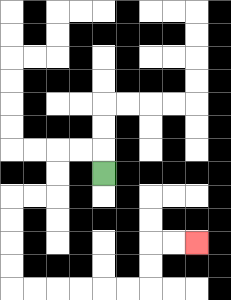{'start': '[4, 7]', 'end': '[8, 10]', 'path_directions': 'U,L,L,D,D,L,L,D,D,D,D,R,R,R,R,R,R,U,U,R,R', 'path_coordinates': '[[4, 7], [4, 6], [3, 6], [2, 6], [2, 7], [2, 8], [1, 8], [0, 8], [0, 9], [0, 10], [0, 11], [0, 12], [1, 12], [2, 12], [3, 12], [4, 12], [5, 12], [6, 12], [6, 11], [6, 10], [7, 10], [8, 10]]'}